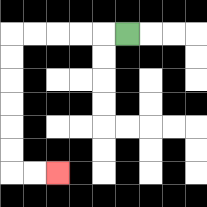{'start': '[5, 1]', 'end': '[2, 7]', 'path_directions': 'L,L,L,L,L,D,D,D,D,D,D,R,R', 'path_coordinates': '[[5, 1], [4, 1], [3, 1], [2, 1], [1, 1], [0, 1], [0, 2], [0, 3], [0, 4], [0, 5], [0, 6], [0, 7], [1, 7], [2, 7]]'}